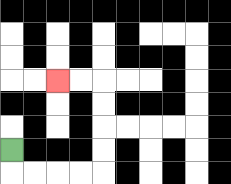{'start': '[0, 6]', 'end': '[2, 3]', 'path_directions': 'D,R,R,R,R,U,U,U,U,L,L', 'path_coordinates': '[[0, 6], [0, 7], [1, 7], [2, 7], [3, 7], [4, 7], [4, 6], [4, 5], [4, 4], [4, 3], [3, 3], [2, 3]]'}